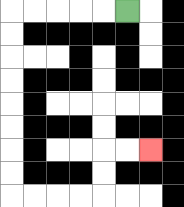{'start': '[5, 0]', 'end': '[6, 6]', 'path_directions': 'L,L,L,L,L,D,D,D,D,D,D,D,D,R,R,R,R,U,U,R,R', 'path_coordinates': '[[5, 0], [4, 0], [3, 0], [2, 0], [1, 0], [0, 0], [0, 1], [0, 2], [0, 3], [0, 4], [0, 5], [0, 6], [0, 7], [0, 8], [1, 8], [2, 8], [3, 8], [4, 8], [4, 7], [4, 6], [5, 6], [6, 6]]'}